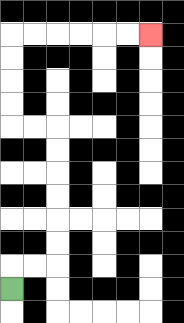{'start': '[0, 12]', 'end': '[6, 1]', 'path_directions': 'U,R,R,U,U,U,U,U,U,L,L,U,U,U,U,R,R,R,R,R,R', 'path_coordinates': '[[0, 12], [0, 11], [1, 11], [2, 11], [2, 10], [2, 9], [2, 8], [2, 7], [2, 6], [2, 5], [1, 5], [0, 5], [0, 4], [0, 3], [0, 2], [0, 1], [1, 1], [2, 1], [3, 1], [4, 1], [5, 1], [6, 1]]'}